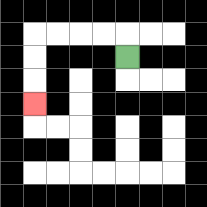{'start': '[5, 2]', 'end': '[1, 4]', 'path_directions': 'U,L,L,L,L,D,D,D', 'path_coordinates': '[[5, 2], [5, 1], [4, 1], [3, 1], [2, 1], [1, 1], [1, 2], [1, 3], [1, 4]]'}